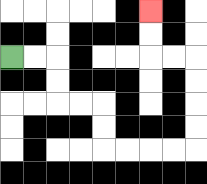{'start': '[0, 2]', 'end': '[6, 0]', 'path_directions': 'R,R,D,D,R,R,D,D,R,R,R,R,U,U,U,U,L,L,U,U', 'path_coordinates': '[[0, 2], [1, 2], [2, 2], [2, 3], [2, 4], [3, 4], [4, 4], [4, 5], [4, 6], [5, 6], [6, 6], [7, 6], [8, 6], [8, 5], [8, 4], [8, 3], [8, 2], [7, 2], [6, 2], [6, 1], [6, 0]]'}